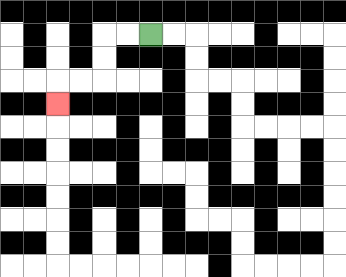{'start': '[6, 1]', 'end': '[2, 4]', 'path_directions': 'L,L,D,D,L,L,D', 'path_coordinates': '[[6, 1], [5, 1], [4, 1], [4, 2], [4, 3], [3, 3], [2, 3], [2, 4]]'}